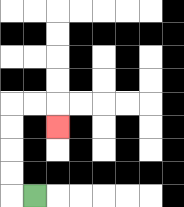{'start': '[1, 8]', 'end': '[2, 5]', 'path_directions': 'L,U,U,U,U,R,R,D', 'path_coordinates': '[[1, 8], [0, 8], [0, 7], [0, 6], [0, 5], [0, 4], [1, 4], [2, 4], [2, 5]]'}